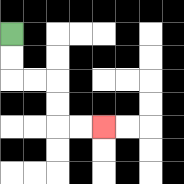{'start': '[0, 1]', 'end': '[4, 5]', 'path_directions': 'D,D,R,R,D,D,R,R', 'path_coordinates': '[[0, 1], [0, 2], [0, 3], [1, 3], [2, 3], [2, 4], [2, 5], [3, 5], [4, 5]]'}